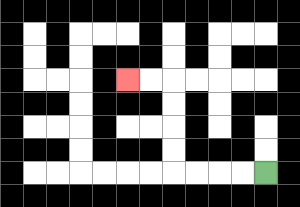{'start': '[11, 7]', 'end': '[5, 3]', 'path_directions': 'L,L,L,L,U,U,U,U,L,L', 'path_coordinates': '[[11, 7], [10, 7], [9, 7], [8, 7], [7, 7], [7, 6], [7, 5], [7, 4], [7, 3], [6, 3], [5, 3]]'}